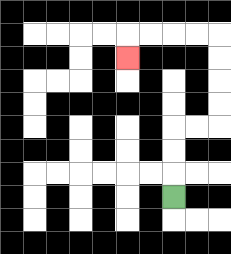{'start': '[7, 8]', 'end': '[5, 2]', 'path_directions': 'U,U,U,R,R,U,U,U,U,L,L,L,L,D', 'path_coordinates': '[[7, 8], [7, 7], [7, 6], [7, 5], [8, 5], [9, 5], [9, 4], [9, 3], [9, 2], [9, 1], [8, 1], [7, 1], [6, 1], [5, 1], [5, 2]]'}